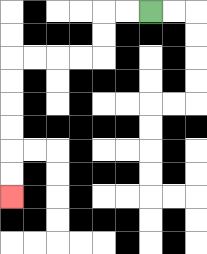{'start': '[6, 0]', 'end': '[0, 8]', 'path_directions': 'L,L,D,D,L,L,L,L,D,D,D,D,D,D', 'path_coordinates': '[[6, 0], [5, 0], [4, 0], [4, 1], [4, 2], [3, 2], [2, 2], [1, 2], [0, 2], [0, 3], [0, 4], [0, 5], [0, 6], [0, 7], [0, 8]]'}